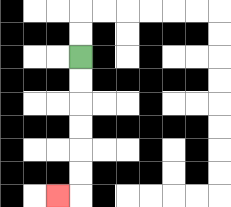{'start': '[3, 2]', 'end': '[2, 8]', 'path_directions': 'D,D,D,D,D,D,L', 'path_coordinates': '[[3, 2], [3, 3], [3, 4], [3, 5], [3, 6], [3, 7], [3, 8], [2, 8]]'}